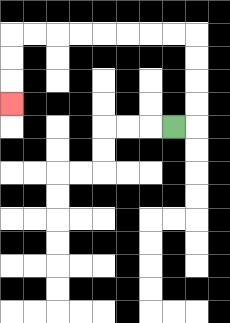{'start': '[7, 5]', 'end': '[0, 4]', 'path_directions': 'R,U,U,U,U,L,L,L,L,L,L,L,L,D,D,D', 'path_coordinates': '[[7, 5], [8, 5], [8, 4], [8, 3], [8, 2], [8, 1], [7, 1], [6, 1], [5, 1], [4, 1], [3, 1], [2, 1], [1, 1], [0, 1], [0, 2], [0, 3], [0, 4]]'}